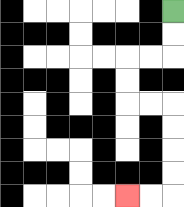{'start': '[7, 0]', 'end': '[5, 8]', 'path_directions': 'D,D,L,L,D,D,R,R,D,D,D,D,L,L', 'path_coordinates': '[[7, 0], [7, 1], [7, 2], [6, 2], [5, 2], [5, 3], [5, 4], [6, 4], [7, 4], [7, 5], [7, 6], [7, 7], [7, 8], [6, 8], [5, 8]]'}